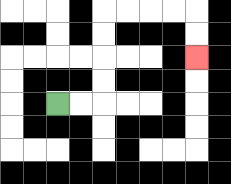{'start': '[2, 4]', 'end': '[8, 2]', 'path_directions': 'R,R,U,U,U,U,R,R,R,R,D,D', 'path_coordinates': '[[2, 4], [3, 4], [4, 4], [4, 3], [4, 2], [4, 1], [4, 0], [5, 0], [6, 0], [7, 0], [8, 0], [8, 1], [8, 2]]'}